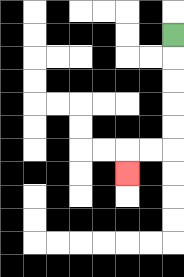{'start': '[7, 1]', 'end': '[5, 7]', 'path_directions': 'D,D,D,D,D,L,L,D', 'path_coordinates': '[[7, 1], [7, 2], [7, 3], [7, 4], [7, 5], [7, 6], [6, 6], [5, 6], [5, 7]]'}